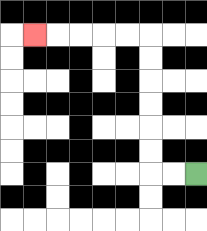{'start': '[8, 7]', 'end': '[1, 1]', 'path_directions': 'L,L,U,U,U,U,U,U,L,L,L,L,L', 'path_coordinates': '[[8, 7], [7, 7], [6, 7], [6, 6], [6, 5], [6, 4], [6, 3], [6, 2], [6, 1], [5, 1], [4, 1], [3, 1], [2, 1], [1, 1]]'}